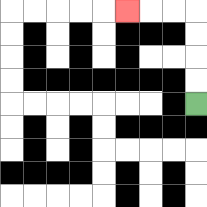{'start': '[8, 4]', 'end': '[5, 0]', 'path_directions': 'U,U,U,U,L,L,L', 'path_coordinates': '[[8, 4], [8, 3], [8, 2], [8, 1], [8, 0], [7, 0], [6, 0], [5, 0]]'}